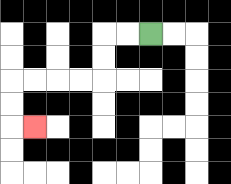{'start': '[6, 1]', 'end': '[1, 5]', 'path_directions': 'L,L,D,D,L,L,L,L,D,D,R', 'path_coordinates': '[[6, 1], [5, 1], [4, 1], [4, 2], [4, 3], [3, 3], [2, 3], [1, 3], [0, 3], [0, 4], [0, 5], [1, 5]]'}